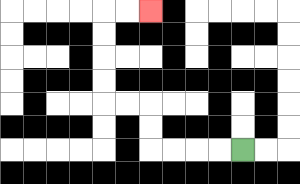{'start': '[10, 6]', 'end': '[6, 0]', 'path_directions': 'L,L,L,L,U,U,L,L,U,U,U,U,R,R', 'path_coordinates': '[[10, 6], [9, 6], [8, 6], [7, 6], [6, 6], [6, 5], [6, 4], [5, 4], [4, 4], [4, 3], [4, 2], [4, 1], [4, 0], [5, 0], [6, 0]]'}